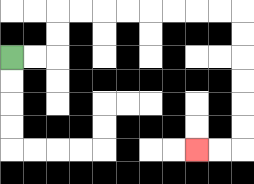{'start': '[0, 2]', 'end': '[8, 6]', 'path_directions': 'R,R,U,U,R,R,R,R,R,R,R,R,D,D,D,D,D,D,L,L', 'path_coordinates': '[[0, 2], [1, 2], [2, 2], [2, 1], [2, 0], [3, 0], [4, 0], [5, 0], [6, 0], [7, 0], [8, 0], [9, 0], [10, 0], [10, 1], [10, 2], [10, 3], [10, 4], [10, 5], [10, 6], [9, 6], [8, 6]]'}